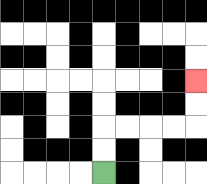{'start': '[4, 7]', 'end': '[8, 3]', 'path_directions': 'U,U,R,R,R,R,U,U', 'path_coordinates': '[[4, 7], [4, 6], [4, 5], [5, 5], [6, 5], [7, 5], [8, 5], [8, 4], [8, 3]]'}